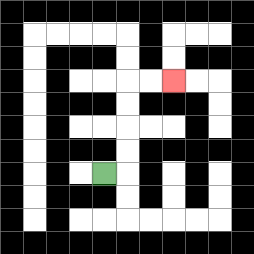{'start': '[4, 7]', 'end': '[7, 3]', 'path_directions': 'R,U,U,U,U,R,R', 'path_coordinates': '[[4, 7], [5, 7], [5, 6], [5, 5], [5, 4], [5, 3], [6, 3], [7, 3]]'}